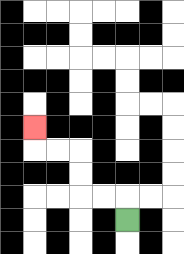{'start': '[5, 9]', 'end': '[1, 5]', 'path_directions': 'U,L,L,U,U,L,L,U', 'path_coordinates': '[[5, 9], [5, 8], [4, 8], [3, 8], [3, 7], [3, 6], [2, 6], [1, 6], [1, 5]]'}